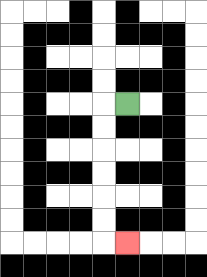{'start': '[5, 4]', 'end': '[5, 10]', 'path_directions': 'L,D,D,D,D,D,D,R', 'path_coordinates': '[[5, 4], [4, 4], [4, 5], [4, 6], [4, 7], [4, 8], [4, 9], [4, 10], [5, 10]]'}